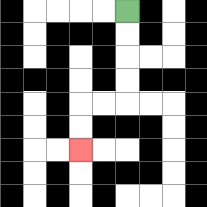{'start': '[5, 0]', 'end': '[3, 6]', 'path_directions': 'D,D,D,D,L,L,D,D', 'path_coordinates': '[[5, 0], [5, 1], [5, 2], [5, 3], [5, 4], [4, 4], [3, 4], [3, 5], [3, 6]]'}